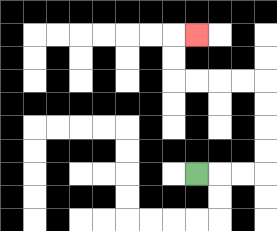{'start': '[8, 7]', 'end': '[8, 1]', 'path_directions': 'R,R,R,U,U,U,U,L,L,L,L,U,U,R', 'path_coordinates': '[[8, 7], [9, 7], [10, 7], [11, 7], [11, 6], [11, 5], [11, 4], [11, 3], [10, 3], [9, 3], [8, 3], [7, 3], [7, 2], [7, 1], [8, 1]]'}